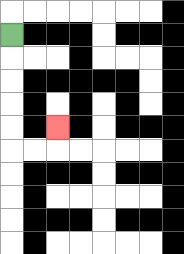{'start': '[0, 1]', 'end': '[2, 5]', 'path_directions': 'D,D,D,D,D,R,R,U', 'path_coordinates': '[[0, 1], [0, 2], [0, 3], [0, 4], [0, 5], [0, 6], [1, 6], [2, 6], [2, 5]]'}